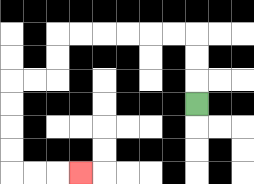{'start': '[8, 4]', 'end': '[3, 7]', 'path_directions': 'U,U,U,L,L,L,L,L,L,D,D,L,L,D,D,D,D,R,R,R', 'path_coordinates': '[[8, 4], [8, 3], [8, 2], [8, 1], [7, 1], [6, 1], [5, 1], [4, 1], [3, 1], [2, 1], [2, 2], [2, 3], [1, 3], [0, 3], [0, 4], [0, 5], [0, 6], [0, 7], [1, 7], [2, 7], [3, 7]]'}